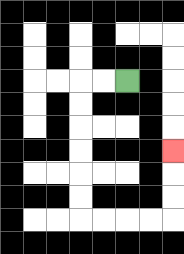{'start': '[5, 3]', 'end': '[7, 6]', 'path_directions': 'L,L,D,D,D,D,D,D,R,R,R,R,U,U,U', 'path_coordinates': '[[5, 3], [4, 3], [3, 3], [3, 4], [3, 5], [3, 6], [3, 7], [3, 8], [3, 9], [4, 9], [5, 9], [6, 9], [7, 9], [7, 8], [7, 7], [7, 6]]'}